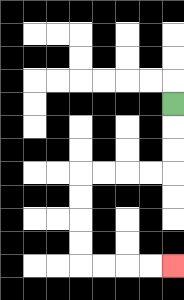{'start': '[7, 4]', 'end': '[7, 11]', 'path_directions': 'D,D,D,L,L,L,L,D,D,D,D,R,R,R,R', 'path_coordinates': '[[7, 4], [7, 5], [7, 6], [7, 7], [6, 7], [5, 7], [4, 7], [3, 7], [3, 8], [3, 9], [3, 10], [3, 11], [4, 11], [5, 11], [6, 11], [7, 11]]'}